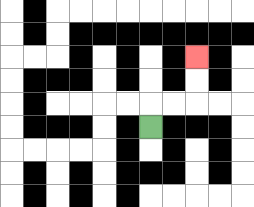{'start': '[6, 5]', 'end': '[8, 2]', 'path_directions': 'U,R,R,U,U', 'path_coordinates': '[[6, 5], [6, 4], [7, 4], [8, 4], [8, 3], [8, 2]]'}